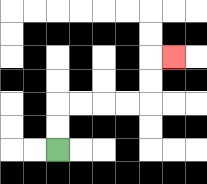{'start': '[2, 6]', 'end': '[7, 2]', 'path_directions': 'U,U,R,R,R,R,U,U,R', 'path_coordinates': '[[2, 6], [2, 5], [2, 4], [3, 4], [4, 4], [5, 4], [6, 4], [6, 3], [6, 2], [7, 2]]'}